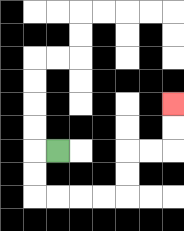{'start': '[2, 6]', 'end': '[7, 4]', 'path_directions': 'L,D,D,R,R,R,R,U,U,R,R,U,U', 'path_coordinates': '[[2, 6], [1, 6], [1, 7], [1, 8], [2, 8], [3, 8], [4, 8], [5, 8], [5, 7], [5, 6], [6, 6], [7, 6], [7, 5], [7, 4]]'}